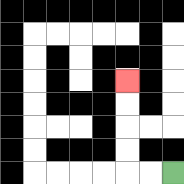{'start': '[7, 7]', 'end': '[5, 3]', 'path_directions': 'L,L,U,U,U,U', 'path_coordinates': '[[7, 7], [6, 7], [5, 7], [5, 6], [5, 5], [5, 4], [5, 3]]'}